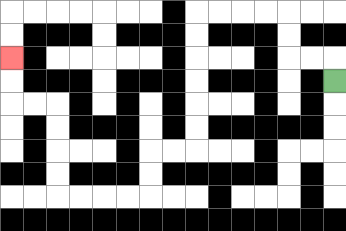{'start': '[14, 3]', 'end': '[0, 2]', 'path_directions': 'U,L,L,U,U,L,L,L,L,D,D,D,D,D,D,L,L,D,D,L,L,L,L,U,U,U,U,L,L,U,U', 'path_coordinates': '[[14, 3], [14, 2], [13, 2], [12, 2], [12, 1], [12, 0], [11, 0], [10, 0], [9, 0], [8, 0], [8, 1], [8, 2], [8, 3], [8, 4], [8, 5], [8, 6], [7, 6], [6, 6], [6, 7], [6, 8], [5, 8], [4, 8], [3, 8], [2, 8], [2, 7], [2, 6], [2, 5], [2, 4], [1, 4], [0, 4], [0, 3], [0, 2]]'}